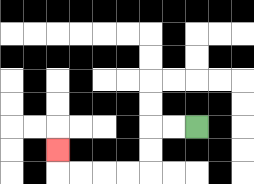{'start': '[8, 5]', 'end': '[2, 6]', 'path_directions': 'L,L,D,D,L,L,L,L,U', 'path_coordinates': '[[8, 5], [7, 5], [6, 5], [6, 6], [6, 7], [5, 7], [4, 7], [3, 7], [2, 7], [2, 6]]'}